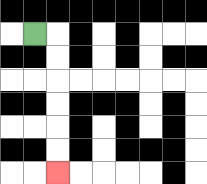{'start': '[1, 1]', 'end': '[2, 7]', 'path_directions': 'R,D,D,D,D,D,D', 'path_coordinates': '[[1, 1], [2, 1], [2, 2], [2, 3], [2, 4], [2, 5], [2, 6], [2, 7]]'}